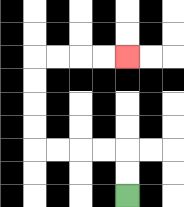{'start': '[5, 8]', 'end': '[5, 2]', 'path_directions': 'U,U,L,L,L,L,U,U,U,U,R,R,R,R', 'path_coordinates': '[[5, 8], [5, 7], [5, 6], [4, 6], [3, 6], [2, 6], [1, 6], [1, 5], [1, 4], [1, 3], [1, 2], [2, 2], [3, 2], [4, 2], [5, 2]]'}